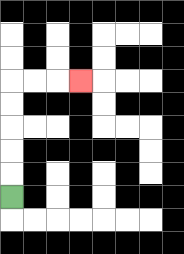{'start': '[0, 8]', 'end': '[3, 3]', 'path_directions': 'U,U,U,U,U,R,R,R', 'path_coordinates': '[[0, 8], [0, 7], [0, 6], [0, 5], [0, 4], [0, 3], [1, 3], [2, 3], [3, 3]]'}